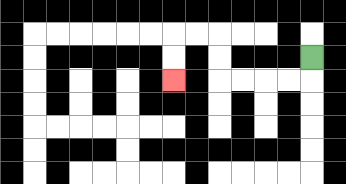{'start': '[13, 2]', 'end': '[7, 3]', 'path_directions': 'D,L,L,L,L,U,U,L,L,D,D', 'path_coordinates': '[[13, 2], [13, 3], [12, 3], [11, 3], [10, 3], [9, 3], [9, 2], [9, 1], [8, 1], [7, 1], [7, 2], [7, 3]]'}